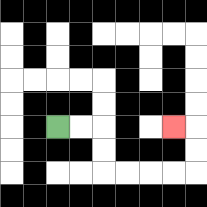{'start': '[2, 5]', 'end': '[7, 5]', 'path_directions': 'R,R,D,D,R,R,R,R,U,U,L', 'path_coordinates': '[[2, 5], [3, 5], [4, 5], [4, 6], [4, 7], [5, 7], [6, 7], [7, 7], [8, 7], [8, 6], [8, 5], [7, 5]]'}